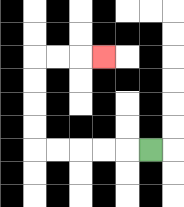{'start': '[6, 6]', 'end': '[4, 2]', 'path_directions': 'L,L,L,L,L,U,U,U,U,R,R,R', 'path_coordinates': '[[6, 6], [5, 6], [4, 6], [3, 6], [2, 6], [1, 6], [1, 5], [1, 4], [1, 3], [1, 2], [2, 2], [3, 2], [4, 2]]'}